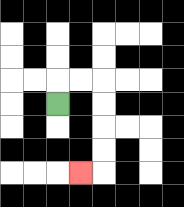{'start': '[2, 4]', 'end': '[3, 7]', 'path_directions': 'U,R,R,D,D,D,D,L', 'path_coordinates': '[[2, 4], [2, 3], [3, 3], [4, 3], [4, 4], [4, 5], [4, 6], [4, 7], [3, 7]]'}